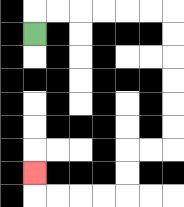{'start': '[1, 1]', 'end': '[1, 7]', 'path_directions': 'U,R,R,R,R,R,R,D,D,D,D,D,D,L,L,D,D,L,L,L,L,U', 'path_coordinates': '[[1, 1], [1, 0], [2, 0], [3, 0], [4, 0], [5, 0], [6, 0], [7, 0], [7, 1], [7, 2], [7, 3], [7, 4], [7, 5], [7, 6], [6, 6], [5, 6], [5, 7], [5, 8], [4, 8], [3, 8], [2, 8], [1, 8], [1, 7]]'}